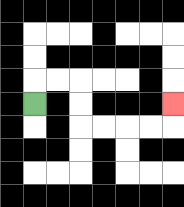{'start': '[1, 4]', 'end': '[7, 4]', 'path_directions': 'U,R,R,D,D,R,R,R,R,U', 'path_coordinates': '[[1, 4], [1, 3], [2, 3], [3, 3], [3, 4], [3, 5], [4, 5], [5, 5], [6, 5], [7, 5], [7, 4]]'}